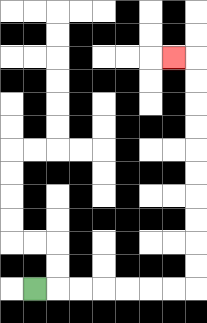{'start': '[1, 12]', 'end': '[7, 2]', 'path_directions': 'R,R,R,R,R,R,R,U,U,U,U,U,U,U,U,U,U,L', 'path_coordinates': '[[1, 12], [2, 12], [3, 12], [4, 12], [5, 12], [6, 12], [7, 12], [8, 12], [8, 11], [8, 10], [8, 9], [8, 8], [8, 7], [8, 6], [8, 5], [8, 4], [8, 3], [8, 2], [7, 2]]'}